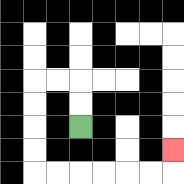{'start': '[3, 5]', 'end': '[7, 6]', 'path_directions': 'U,U,L,L,D,D,D,D,R,R,R,R,R,R,U', 'path_coordinates': '[[3, 5], [3, 4], [3, 3], [2, 3], [1, 3], [1, 4], [1, 5], [1, 6], [1, 7], [2, 7], [3, 7], [4, 7], [5, 7], [6, 7], [7, 7], [7, 6]]'}